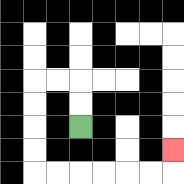{'start': '[3, 5]', 'end': '[7, 6]', 'path_directions': 'U,U,L,L,D,D,D,D,R,R,R,R,R,R,U', 'path_coordinates': '[[3, 5], [3, 4], [3, 3], [2, 3], [1, 3], [1, 4], [1, 5], [1, 6], [1, 7], [2, 7], [3, 7], [4, 7], [5, 7], [6, 7], [7, 7], [7, 6]]'}